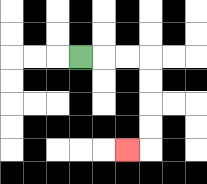{'start': '[3, 2]', 'end': '[5, 6]', 'path_directions': 'R,R,R,D,D,D,D,L', 'path_coordinates': '[[3, 2], [4, 2], [5, 2], [6, 2], [6, 3], [6, 4], [6, 5], [6, 6], [5, 6]]'}